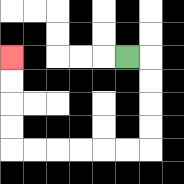{'start': '[5, 2]', 'end': '[0, 2]', 'path_directions': 'R,D,D,D,D,L,L,L,L,L,L,U,U,U,U', 'path_coordinates': '[[5, 2], [6, 2], [6, 3], [6, 4], [6, 5], [6, 6], [5, 6], [4, 6], [3, 6], [2, 6], [1, 6], [0, 6], [0, 5], [0, 4], [0, 3], [0, 2]]'}